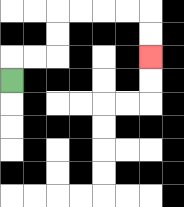{'start': '[0, 3]', 'end': '[6, 2]', 'path_directions': 'U,R,R,U,U,R,R,R,R,D,D', 'path_coordinates': '[[0, 3], [0, 2], [1, 2], [2, 2], [2, 1], [2, 0], [3, 0], [4, 0], [5, 0], [6, 0], [6, 1], [6, 2]]'}